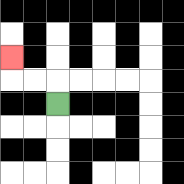{'start': '[2, 4]', 'end': '[0, 2]', 'path_directions': 'U,L,L,U', 'path_coordinates': '[[2, 4], [2, 3], [1, 3], [0, 3], [0, 2]]'}